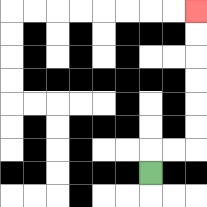{'start': '[6, 7]', 'end': '[8, 0]', 'path_directions': 'U,R,R,U,U,U,U,U,U', 'path_coordinates': '[[6, 7], [6, 6], [7, 6], [8, 6], [8, 5], [8, 4], [8, 3], [8, 2], [8, 1], [8, 0]]'}